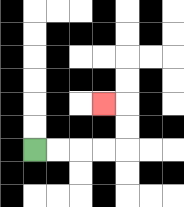{'start': '[1, 6]', 'end': '[4, 4]', 'path_directions': 'R,R,R,R,U,U,L', 'path_coordinates': '[[1, 6], [2, 6], [3, 6], [4, 6], [5, 6], [5, 5], [5, 4], [4, 4]]'}